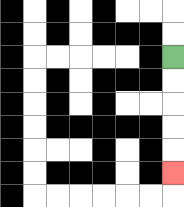{'start': '[7, 2]', 'end': '[7, 7]', 'path_directions': 'D,D,D,D,D', 'path_coordinates': '[[7, 2], [7, 3], [7, 4], [7, 5], [7, 6], [7, 7]]'}